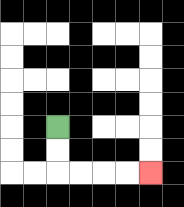{'start': '[2, 5]', 'end': '[6, 7]', 'path_directions': 'D,D,R,R,R,R', 'path_coordinates': '[[2, 5], [2, 6], [2, 7], [3, 7], [4, 7], [5, 7], [6, 7]]'}